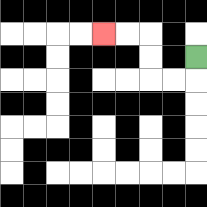{'start': '[8, 2]', 'end': '[4, 1]', 'path_directions': 'D,L,L,U,U,L,L', 'path_coordinates': '[[8, 2], [8, 3], [7, 3], [6, 3], [6, 2], [6, 1], [5, 1], [4, 1]]'}